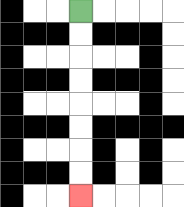{'start': '[3, 0]', 'end': '[3, 8]', 'path_directions': 'D,D,D,D,D,D,D,D', 'path_coordinates': '[[3, 0], [3, 1], [3, 2], [3, 3], [3, 4], [3, 5], [3, 6], [3, 7], [3, 8]]'}